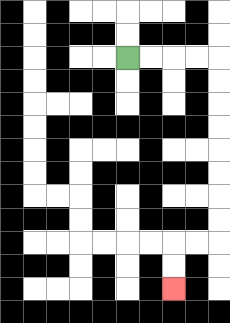{'start': '[5, 2]', 'end': '[7, 12]', 'path_directions': 'R,R,R,R,D,D,D,D,D,D,D,D,L,L,D,D', 'path_coordinates': '[[5, 2], [6, 2], [7, 2], [8, 2], [9, 2], [9, 3], [9, 4], [9, 5], [9, 6], [9, 7], [9, 8], [9, 9], [9, 10], [8, 10], [7, 10], [7, 11], [7, 12]]'}